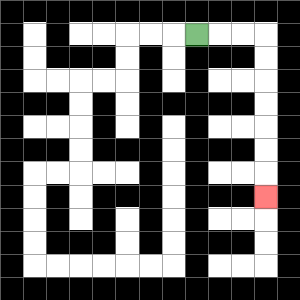{'start': '[8, 1]', 'end': '[11, 8]', 'path_directions': 'R,R,R,D,D,D,D,D,D,D', 'path_coordinates': '[[8, 1], [9, 1], [10, 1], [11, 1], [11, 2], [11, 3], [11, 4], [11, 5], [11, 6], [11, 7], [11, 8]]'}